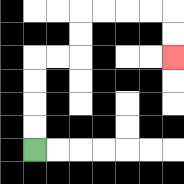{'start': '[1, 6]', 'end': '[7, 2]', 'path_directions': 'U,U,U,U,R,R,U,U,R,R,R,R,D,D', 'path_coordinates': '[[1, 6], [1, 5], [1, 4], [1, 3], [1, 2], [2, 2], [3, 2], [3, 1], [3, 0], [4, 0], [5, 0], [6, 0], [7, 0], [7, 1], [7, 2]]'}